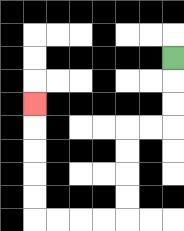{'start': '[7, 2]', 'end': '[1, 4]', 'path_directions': 'D,D,D,L,L,D,D,D,D,L,L,L,L,U,U,U,U,U', 'path_coordinates': '[[7, 2], [7, 3], [7, 4], [7, 5], [6, 5], [5, 5], [5, 6], [5, 7], [5, 8], [5, 9], [4, 9], [3, 9], [2, 9], [1, 9], [1, 8], [1, 7], [1, 6], [1, 5], [1, 4]]'}